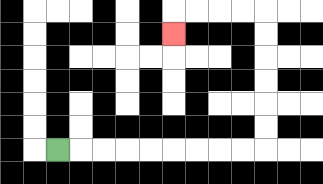{'start': '[2, 6]', 'end': '[7, 1]', 'path_directions': 'R,R,R,R,R,R,R,R,R,U,U,U,U,U,U,L,L,L,L,D', 'path_coordinates': '[[2, 6], [3, 6], [4, 6], [5, 6], [6, 6], [7, 6], [8, 6], [9, 6], [10, 6], [11, 6], [11, 5], [11, 4], [11, 3], [11, 2], [11, 1], [11, 0], [10, 0], [9, 0], [8, 0], [7, 0], [7, 1]]'}